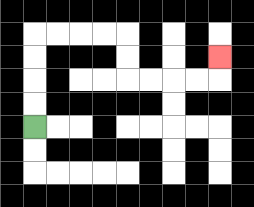{'start': '[1, 5]', 'end': '[9, 2]', 'path_directions': 'U,U,U,U,R,R,R,R,D,D,R,R,R,R,U', 'path_coordinates': '[[1, 5], [1, 4], [1, 3], [1, 2], [1, 1], [2, 1], [3, 1], [4, 1], [5, 1], [5, 2], [5, 3], [6, 3], [7, 3], [8, 3], [9, 3], [9, 2]]'}